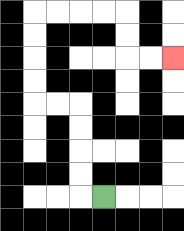{'start': '[4, 8]', 'end': '[7, 2]', 'path_directions': 'L,U,U,U,U,L,L,U,U,U,U,R,R,R,R,D,D,R,R', 'path_coordinates': '[[4, 8], [3, 8], [3, 7], [3, 6], [3, 5], [3, 4], [2, 4], [1, 4], [1, 3], [1, 2], [1, 1], [1, 0], [2, 0], [3, 0], [4, 0], [5, 0], [5, 1], [5, 2], [6, 2], [7, 2]]'}